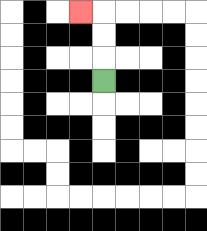{'start': '[4, 3]', 'end': '[3, 0]', 'path_directions': 'U,U,U,L', 'path_coordinates': '[[4, 3], [4, 2], [4, 1], [4, 0], [3, 0]]'}